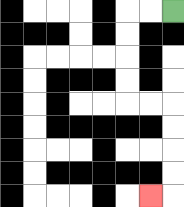{'start': '[7, 0]', 'end': '[6, 8]', 'path_directions': 'L,L,D,D,D,D,R,R,D,D,D,D,L', 'path_coordinates': '[[7, 0], [6, 0], [5, 0], [5, 1], [5, 2], [5, 3], [5, 4], [6, 4], [7, 4], [7, 5], [7, 6], [7, 7], [7, 8], [6, 8]]'}